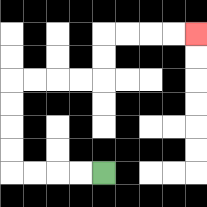{'start': '[4, 7]', 'end': '[8, 1]', 'path_directions': 'L,L,L,L,U,U,U,U,R,R,R,R,U,U,R,R,R,R', 'path_coordinates': '[[4, 7], [3, 7], [2, 7], [1, 7], [0, 7], [0, 6], [0, 5], [0, 4], [0, 3], [1, 3], [2, 3], [3, 3], [4, 3], [4, 2], [4, 1], [5, 1], [6, 1], [7, 1], [8, 1]]'}